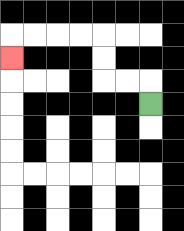{'start': '[6, 4]', 'end': '[0, 2]', 'path_directions': 'U,L,L,U,U,L,L,L,L,D', 'path_coordinates': '[[6, 4], [6, 3], [5, 3], [4, 3], [4, 2], [4, 1], [3, 1], [2, 1], [1, 1], [0, 1], [0, 2]]'}